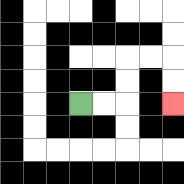{'start': '[3, 4]', 'end': '[7, 4]', 'path_directions': 'R,R,U,U,R,R,D,D', 'path_coordinates': '[[3, 4], [4, 4], [5, 4], [5, 3], [5, 2], [6, 2], [7, 2], [7, 3], [7, 4]]'}